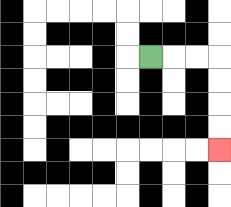{'start': '[6, 2]', 'end': '[9, 6]', 'path_directions': 'R,R,R,D,D,D,D', 'path_coordinates': '[[6, 2], [7, 2], [8, 2], [9, 2], [9, 3], [9, 4], [9, 5], [9, 6]]'}